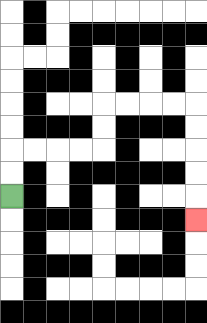{'start': '[0, 8]', 'end': '[8, 9]', 'path_directions': 'U,U,R,R,R,R,U,U,R,R,R,R,D,D,D,D,D', 'path_coordinates': '[[0, 8], [0, 7], [0, 6], [1, 6], [2, 6], [3, 6], [4, 6], [4, 5], [4, 4], [5, 4], [6, 4], [7, 4], [8, 4], [8, 5], [8, 6], [8, 7], [8, 8], [8, 9]]'}